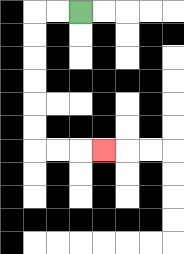{'start': '[3, 0]', 'end': '[4, 6]', 'path_directions': 'L,L,D,D,D,D,D,D,R,R,R', 'path_coordinates': '[[3, 0], [2, 0], [1, 0], [1, 1], [1, 2], [1, 3], [1, 4], [1, 5], [1, 6], [2, 6], [3, 6], [4, 6]]'}